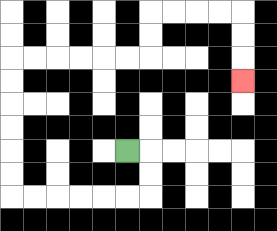{'start': '[5, 6]', 'end': '[10, 3]', 'path_directions': 'R,D,D,L,L,L,L,L,L,U,U,U,U,U,U,R,R,R,R,R,R,U,U,R,R,R,R,D,D,D', 'path_coordinates': '[[5, 6], [6, 6], [6, 7], [6, 8], [5, 8], [4, 8], [3, 8], [2, 8], [1, 8], [0, 8], [0, 7], [0, 6], [0, 5], [0, 4], [0, 3], [0, 2], [1, 2], [2, 2], [3, 2], [4, 2], [5, 2], [6, 2], [6, 1], [6, 0], [7, 0], [8, 0], [9, 0], [10, 0], [10, 1], [10, 2], [10, 3]]'}